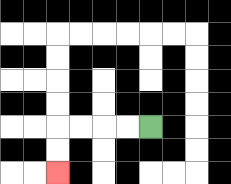{'start': '[6, 5]', 'end': '[2, 7]', 'path_directions': 'L,L,L,L,D,D', 'path_coordinates': '[[6, 5], [5, 5], [4, 5], [3, 5], [2, 5], [2, 6], [2, 7]]'}